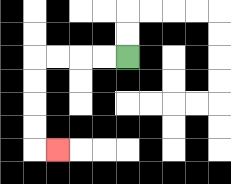{'start': '[5, 2]', 'end': '[2, 6]', 'path_directions': 'L,L,L,L,D,D,D,D,R', 'path_coordinates': '[[5, 2], [4, 2], [3, 2], [2, 2], [1, 2], [1, 3], [1, 4], [1, 5], [1, 6], [2, 6]]'}